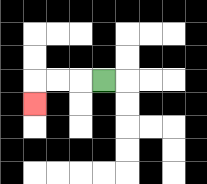{'start': '[4, 3]', 'end': '[1, 4]', 'path_directions': 'L,L,L,D', 'path_coordinates': '[[4, 3], [3, 3], [2, 3], [1, 3], [1, 4]]'}